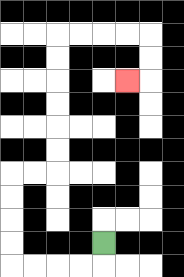{'start': '[4, 10]', 'end': '[5, 3]', 'path_directions': 'D,L,L,L,L,U,U,U,U,R,R,U,U,U,U,U,U,R,R,R,R,D,D,L', 'path_coordinates': '[[4, 10], [4, 11], [3, 11], [2, 11], [1, 11], [0, 11], [0, 10], [0, 9], [0, 8], [0, 7], [1, 7], [2, 7], [2, 6], [2, 5], [2, 4], [2, 3], [2, 2], [2, 1], [3, 1], [4, 1], [5, 1], [6, 1], [6, 2], [6, 3], [5, 3]]'}